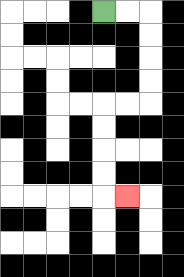{'start': '[4, 0]', 'end': '[5, 8]', 'path_directions': 'R,R,D,D,D,D,L,L,D,D,D,D,R', 'path_coordinates': '[[4, 0], [5, 0], [6, 0], [6, 1], [6, 2], [6, 3], [6, 4], [5, 4], [4, 4], [4, 5], [4, 6], [4, 7], [4, 8], [5, 8]]'}